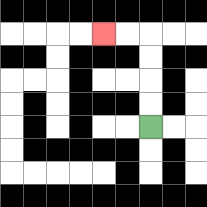{'start': '[6, 5]', 'end': '[4, 1]', 'path_directions': 'U,U,U,U,L,L', 'path_coordinates': '[[6, 5], [6, 4], [6, 3], [6, 2], [6, 1], [5, 1], [4, 1]]'}